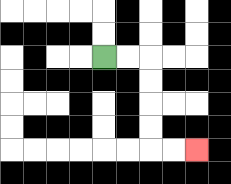{'start': '[4, 2]', 'end': '[8, 6]', 'path_directions': 'R,R,D,D,D,D,R,R', 'path_coordinates': '[[4, 2], [5, 2], [6, 2], [6, 3], [6, 4], [6, 5], [6, 6], [7, 6], [8, 6]]'}